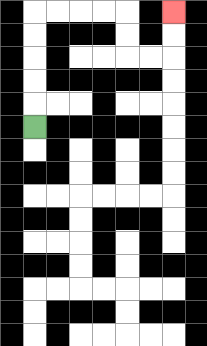{'start': '[1, 5]', 'end': '[7, 0]', 'path_directions': 'U,U,U,U,U,R,R,R,R,D,D,R,R,U,U', 'path_coordinates': '[[1, 5], [1, 4], [1, 3], [1, 2], [1, 1], [1, 0], [2, 0], [3, 0], [4, 0], [5, 0], [5, 1], [5, 2], [6, 2], [7, 2], [7, 1], [7, 0]]'}